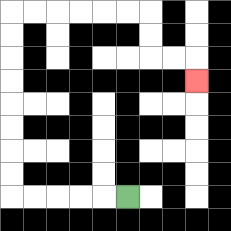{'start': '[5, 8]', 'end': '[8, 3]', 'path_directions': 'L,L,L,L,L,U,U,U,U,U,U,U,U,R,R,R,R,R,R,D,D,R,R,D', 'path_coordinates': '[[5, 8], [4, 8], [3, 8], [2, 8], [1, 8], [0, 8], [0, 7], [0, 6], [0, 5], [0, 4], [0, 3], [0, 2], [0, 1], [0, 0], [1, 0], [2, 0], [3, 0], [4, 0], [5, 0], [6, 0], [6, 1], [6, 2], [7, 2], [8, 2], [8, 3]]'}